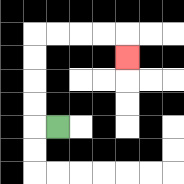{'start': '[2, 5]', 'end': '[5, 2]', 'path_directions': 'L,U,U,U,U,R,R,R,R,D', 'path_coordinates': '[[2, 5], [1, 5], [1, 4], [1, 3], [1, 2], [1, 1], [2, 1], [3, 1], [4, 1], [5, 1], [5, 2]]'}